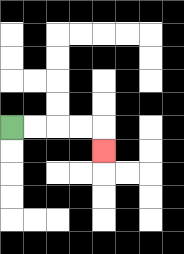{'start': '[0, 5]', 'end': '[4, 6]', 'path_directions': 'R,R,R,R,D', 'path_coordinates': '[[0, 5], [1, 5], [2, 5], [3, 5], [4, 5], [4, 6]]'}